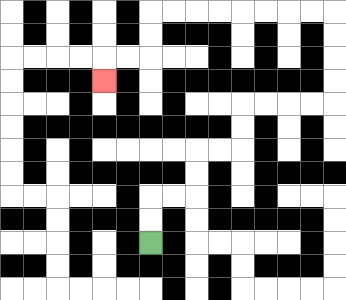{'start': '[6, 10]', 'end': '[4, 3]', 'path_directions': 'U,U,R,R,U,U,R,R,U,U,R,R,R,R,U,U,U,U,L,L,L,L,L,L,L,L,D,D,L,L,D', 'path_coordinates': '[[6, 10], [6, 9], [6, 8], [7, 8], [8, 8], [8, 7], [8, 6], [9, 6], [10, 6], [10, 5], [10, 4], [11, 4], [12, 4], [13, 4], [14, 4], [14, 3], [14, 2], [14, 1], [14, 0], [13, 0], [12, 0], [11, 0], [10, 0], [9, 0], [8, 0], [7, 0], [6, 0], [6, 1], [6, 2], [5, 2], [4, 2], [4, 3]]'}